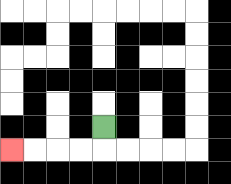{'start': '[4, 5]', 'end': '[0, 6]', 'path_directions': 'D,L,L,L,L', 'path_coordinates': '[[4, 5], [4, 6], [3, 6], [2, 6], [1, 6], [0, 6]]'}